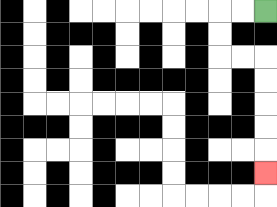{'start': '[11, 0]', 'end': '[11, 7]', 'path_directions': 'L,L,D,D,R,R,D,D,D,D,D', 'path_coordinates': '[[11, 0], [10, 0], [9, 0], [9, 1], [9, 2], [10, 2], [11, 2], [11, 3], [11, 4], [11, 5], [11, 6], [11, 7]]'}